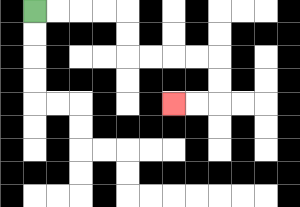{'start': '[1, 0]', 'end': '[7, 4]', 'path_directions': 'R,R,R,R,D,D,R,R,R,R,D,D,L,L', 'path_coordinates': '[[1, 0], [2, 0], [3, 0], [4, 0], [5, 0], [5, 1], [5, 2], [6, 2], [7, 2], [8, 2], [9, 2], [9, 3], [9, 4], [8, 4], [7, 4]]'}